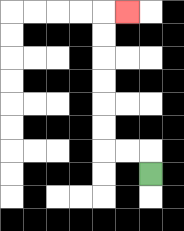{'start': '[6, 7]', 'end': '[5, 0]', 'path_directions': 'U,L,L,U,U,U,U,U,U,R', 'path_coordinates': '[[6, 7], [6, 6], [5, 6], [4, 6], [4, 5], [4, 4], [4, 3], [4, 2], [4, 1], [4, 0], [5, 0]]'}